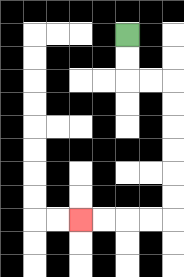{'start': '[5, 1]', 'end': '[3, 9]', 'path_directions': 'D,D,R,R,D,D,D,D,D,D,L,L,L,L', 'path_coordinates': '[[5, 1], [5, 2], [5, 3], [6, 3], [7, 3], [7, 4], [7, 5], [7, 6], [7, 7], [7, 8], [7, 9], [6, 9], [5, 9], [4, 9], [3, 9]]'}